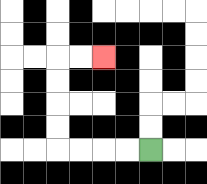{'start': '[6, 6]', 'end': '[4, 2]', 'path_directions': 'L,L,L,L,U,U,U,U,R,R', 'path_coordinates': '[[6, 6], [5, 6], [4, 6], [3, 6], [2, 6], [2, 5], [2, 4], [2, 3], [2, 2], [3, 2], [4, 2]]'}